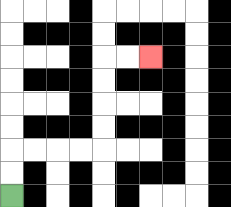{'start': '[0, 8]', 'end': '[6, 2]', 'path_directions': 'U,U,R,R,R,R,U,U,U,U,R,R', 'path_coordinates': '[[0, 8], [0, 7], [0, 6], [1, 6], [2, 6], [3, 6], [4, 6], [4, 5], [4, 4], [4, 3], [4, 2], [5, 2], [6, 2]]'}